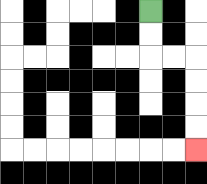{'start': '[6, 0]', 'end': '[8, 6]', 'path_directions': 'D,D,R,R,D,D,D,D', 'path_coordinates': '[[6, 0], [6, 1], [6, 2], [7, 2], [8, 2], [8, 3], [8, 4], [8, 5], [8, 6]]'}